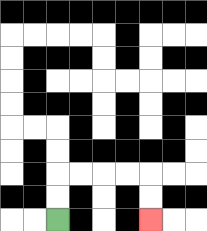{'start': '[2, 9]', 'end': '[6, 9]', 'path_directions': 'U,U,R,R,R,R,D,D', 'path_coordinates': '[[2, 9], [2, 8], [2, 7], [3, 7], [4, 7], [5, 7], [6, 7], [6, 8], [6, 9]]'}